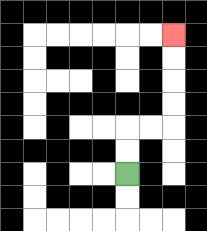{'start': '[5, 7]', 'end': '[7, 1]', 'path_directions': 'U,U,R,R,U,U,U,U', 'path_coordinates': '[[5, 7], [5, 6], [5, 5], [6, 5], [7, 5], [7, 4], [7, 3], [7, 2], [7, 1]]'}